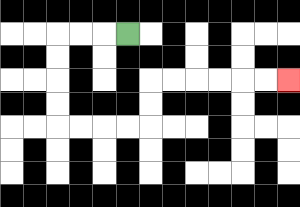{'start': '[5, 1]', 'end': '[12, 3]', 'path_directions': 'L,L,L,D,D,D,D,R,R,R,R,U,U,R,R,R,R,R,R', 'path_coordinates': '[[5, 1], [4, 1], [3, 1], [2, 1], [2, 2], [2, 3], [2, 4], [2, 5], [3, 5], [4, 5], [5, 5], [6, 5], [6, 4], [6, 3], [7, 3], [8, 3], [9, 3], [10, 3], [11, 3], [12, 3]]'}